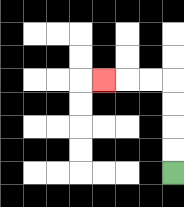{'start': '[7, 7]', 'end': '[4, 3]', 'path_directions': 'U,U,U,U,L,L,L', 'path_coordinates': '[[7, 7], [7, 6], [7, 5], [7, 4], [7, 3], [6, 3], [5, 3], [4, 3]]'}